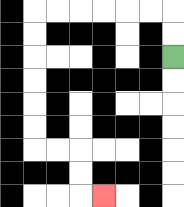{'start': '[7, 2]', 'end': '[4, 8]', 'path_directions': 'U,U,L,L,L,L,L,L,D,D,D,D,D,D,R,R,D,D,R', 'path_coordinates': '[[7, 2], [7, 1], [7, 0], [6, 0], [5, 0], [4, 0], [3, 0], [2, 0], [1, 0], [1, 1], [1, 2], [1, 3], [1, 4], [1, 5], [1, 6], [2, 6], [3, 6], [3, 7], [3, 8], [4, 8]]'}